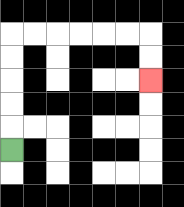{'start': '[0, 6]', 'end': '[6, 3]', 'path_directions': 'U,U,U,U,U,R,R,R,R,R,R,D,D', 'path_coordinates': '[[0, 6], [0, 5], [0, 4], [0, 3], [0, 2], [0, 1], [1, 1], [2, 1], [3, 1], [4, 1], [5, 1], [6, 1], [6, 2], [6, 3]]'}